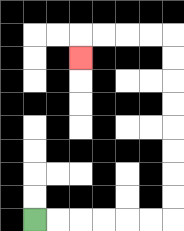{'start': '[1, 9]', 'end': '[3, 2]', 'path_directions': 'R,R,R,R,R,R,U,U,U,U,U,U,U,U,L,L,L,L,D', 'path_coordinates': '[[1, 9], [2, 9], [3, 9], [4, 9], [5, 9], [6, 9], [7, 9], [7, 8], [7, 7], [7, 6], [7, 5], [7, 4], [7, 3], [7, 2], [7, 1], [6, 1], [5, 1], [4, 1], [3, 1], [3, 2]]'}